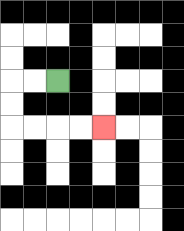{'start': '[2, 3]', 'end': '[4, 5]', 'path_directions': 'L,L,D,D,R,R,R,R', 'path_coordinates': '[[2, 3], [1, 3], [0, 3], [0, 4], [0, 5], [1, 5], [2, 5], [3, 5], [4, 5]]'}